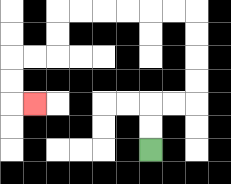{'start': '[6, 6]', 'end': '[1, 4]', 'path_directions': 'U,U,R,R,U,U,U,U,L,L,L,L,L,L,D,D,L,L,D,D,R', 'path_coordinates': '[[6, 6], [6, 5], [6, 4], [7, 4], [8, 4], [8, 3], [8, 2], [8, 1], [8, 0], [7, 0], [6, 0], [5, 0], [4, 0], [3, 0], [2, 0], [2, 1], [2, 2], [1, 2], [0, 2], [0, 3], [0, 4], [1, 4]]'}